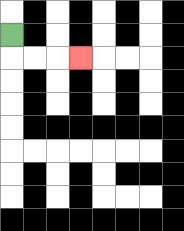{'start': '[0, 1]', 'end': '[3, 2]', 'path_directions': 'D,R,R,R', 'path_coordinates': '[[0, 1], [0, 2], [1, 2], [2, 2], [3, 2]]'}